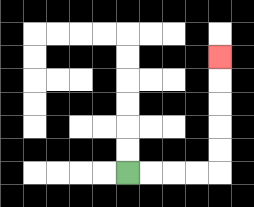{'start': '[5, 7]', 'end': '[9, 2]', 'path_directions': 'R,R,R,R,U,U,U,U,U', 'path_coordinates': '[[5, 7], [6, 7], [7, 7], [8, 7], [9, 7], [9, 6], [9, 5], [9, 4], [9, 3], [9, 2]]'}